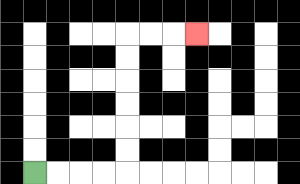{'start': '[1, 7]', 'end': '[8, 1]', 'path_directions': 'R,R,R,R,U,U,U,U,U,U,R,R,R', 'path_coordinates': '[[1, 7], [2, 7], [3, 7], [4, 7], [5, 7], [5, 6], [5, 5], [5, 4], [5, 3], [5, 2], [5, 1], [6, 1], [7, 1], [8, 1]]'}